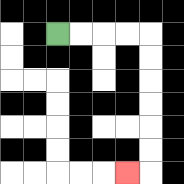{'start': '[2, 1]', 'end': '[5, 7]', 'path_directions': 'R,R,R,R,D,D,D,D,D,D,L', 'path_coordinates': '[[2, 1], [3, 1], [4, 1], [5, 1], [6, 1], [6, 2], [6, 3], [6, 4], [6, 5], [6, 6], [6, 7], [5, 7]]'}